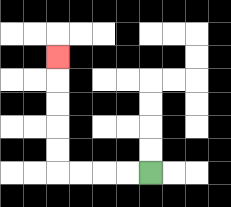{'start': '[6, 7]', 'end': '[2, 2]', 'path_directions': 'L,L,L,L,U,U,U,U,U', 'path_coordinates': '[[6, 7], [5, 7], [4, 7], [3, 7], [2, 7], [2, 6], [2, 5], [2, 4], [2, 3], [2, 2]]'}